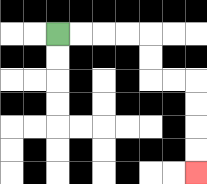{'start': '[2, 1]', 'end': '[8, 7]', 'path_directions': 'R,R,R,R,D,D,R,R,D,D,D,D', 'path_coordinates': '[[2, 1], [3, 1], [4, 1], [5, 1], [6, 1], [6, 2], [6, 3], [7, 3], [8, 3], [8, 4], [8, 5], [8, 6], [8, 7]]'}